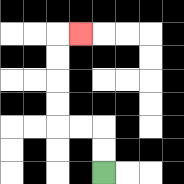{'start': '[4, 7]', 'end': '[3, 1]', 'path_directions': 'U,U,L,L,U,U,U,U,R', 'path_coordinates': '[[4, 7], [4, 6], [4, 5], [3, 5], [2, 5], [2, 4], [2, 3], [2, 2], [2, 1], [3, 1]]'}